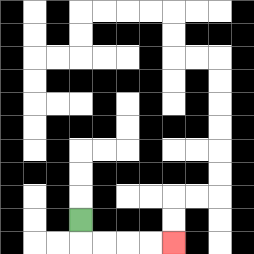{'start': '[3, 9]', 'end': '[7, 10]', 'path_directions': 'D,R,R,R,R', 'path_coordinates': '[[3, 9], [3, 10], [4, 10], [5, 10], [6, 10], [7, 10]]'}